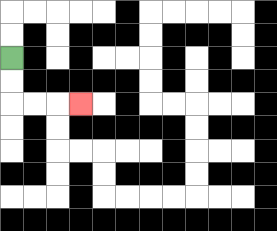{'start': '[0, 2]', 'end': '[3, 4]', 'path_directions': 'D,D,R,R,R', 'path_coordinates': '[[0, 2], [0, 3], [0, 4], [1, 4], [2, 4], [3, 4]]'}